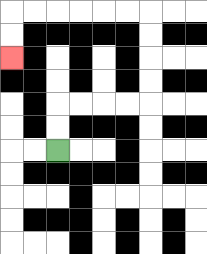{'start': '[2, 6]', 'end': '[0, 2]', 'path_directions': 'U,U,R,R,R,R,U,U,U,U,L,L,L,L,L,L,D,D', 'path_coordinates': '[[2, 6], [2, 5], [2, 4], [3, 4], [4, 4], [5, 4], [6, 4], [6, 3], [6, 2], [6, 1], [6, 0], [5, 0], [4, 0], [3, 0], [2, 0], [1, 0], [0, 0], [0, 1], [0, 2]]'}